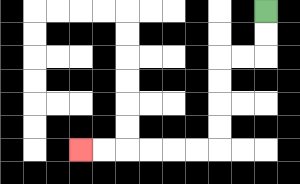{'start': '[11, 0]', 'end': '[3, 6]', 'path_directions': 'D,D,L,L,D,D,D,D,L,L,L,L,L,L', 'path_coordinates': '[[11, 0], [11, 1], [11, 2], [10, 2], [9, 2], [9, 3], [9, 4], [9, 5], [9, 6], [8, 6], [7, 6], [6, 6], [5, 6], [4, 6], [3, 6]]'}